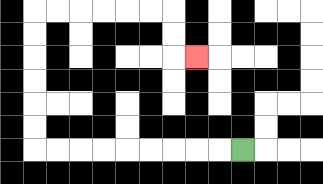{'start': '[10, 6]', 'end': '[8, 2]', 'path_directions': 'L,L,L,L,L,L,L,L,L,U,U,U,U,U,U,R,R,R,R,R,R,D,D,R', 'path_coordinates': '[[10, 6], [9, 6], [8, 6], [7, 6], [6, 6], [5, 6], [4, 6], [3, 6], [2, 6], [1, 6], [1, 5], [1, 4], [1, 3], [1, 2], [1, 1], [1, 0], [2, 0], [3, 0], [4, 0], [5, 0], [6, 0], [7, 0], [7, 1], [7, 2], [8, 2]]'}